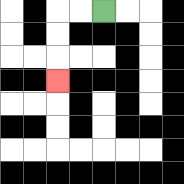{'start': '[4, 0]', 'end': '[2, 3]', 'path_directions': 'L,L,D,D,D', 'path_coordinates': '[[4, 0], [3, 0], [2, 0], [2, 1], [2, 2], [2, 3]]'}